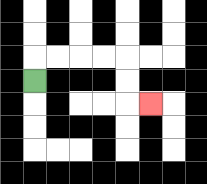{'start': '[1, 3]', 'end': '[6, 4]', 'path_directions': 'U,R,R,R,R,D,D,R', 'path_coordinates': '[[1, 3], [1, 2], [2, 2], [3, 2], [4, 2], [5, 2], [5, 3], [5, 4], [6, 4]]'}